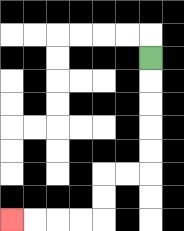{'start': '[6, 2]', 'end': '[0, 9]', 'path_directions': 'D,D,D,D,D,L,L,D,D,L,L,L,L', 'path_coordinates': '[[6, 2], [6, 3], [6, 4], [6, 5], [6, 6], [6, 7], [5, 7], [4, 7], [4, 8], [4, 9], [3, 9], [2, 9], [1, 9], [0, 9]]'}